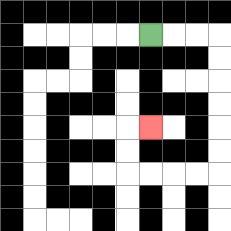{'start': '[6, 1]', 'end': '[6, 5]', 'path_directions': 'R,R,R,D,D,D,D,D,D,L,L,L,L,U,U,R', 'path_coordinates': '[[6, 1], [7, 1], [8, 1], [9, 1], [9, 2], [9, 3], [9, 4], [9, 5], [9, 6], [9, 7], [8, 7], [7, 7], [6, 7], [5, 7], [5, 6], [5, 5], [6, 5]]'}